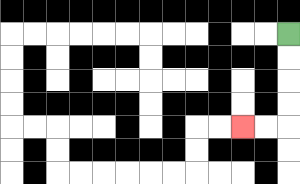{'start': '[12, 1]', 'end': '[10, 5]', 'path_directions': 'D,D,D,D,L,L', 'path_coordinates': '[[12, 1], [12, 2], [12, 3], [12, 4], [12, 5], [11, 5], [10, 5]]'}